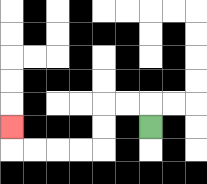{'start': '[6, 5]', 'end': '[0, 5]', 'path_directions': 'U,L,L,D,D,L,L,L,L,U', 'path_coordinates': '[[6, 5], [6, 4], [5, 4], [4, 4], [4, 5], [4, 6], [3, 6], [2, 6], [1, 6], [0, 6], [0, 5]]'}